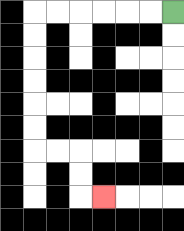{'start': '[7, 0]', 'end': '[4, 8]', 'path_directions': 'L,L,L,L,L,L,D,D,D,D,D,D,R,R,D,D,R', 'path_coordinates': '[[7, 0], [6, 0], [5, 0], [4, 0], [3, 0], [2, 0], [1, 0], [1, 1], [1, 2], [1, 3], [1, 4], [1, 5], [1, 6], [2, 6], [3, 6], [3, 7], [3, 8], [4, 8]]'}